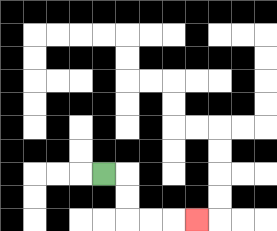{'start': '[4, 7]', 'end': '[8, 9]', 'path_directions': 'R,D,D,R,R,R', 'path_coordinates': '[[4, 7], [5, 7], [5, 8], [5, 9], [6, 9], [7, 9], [8, 9]]'}